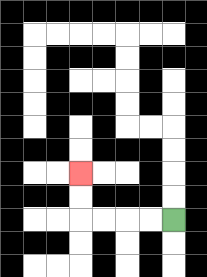{'start': '[7, 9]', 'end': '[3, 7]', 'path_directions': 'L,L,L,L,U,U', 'path_coordinates': '[[7, 9], [6, 9], [5, 9], [4, 9], [3, 9], [3, 8], [3, 7]]'}